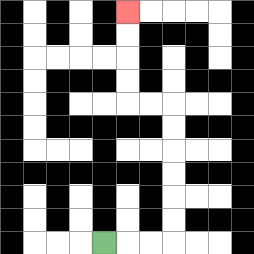{'start': '[4, 10]', 'end': '[5, 0]', 'path_directions': 'R,R,R,U,U,U,U,U,U,L,L,U,U,U,U', 'path_coordinates': '[[4, 10], [5, 10], [6, 10], [7, 10], [7, 9], [7, 8], [7, 7], [7, 6], [7, 5], [7, 4], [6, 4], [5, 4], [5, 3], [5, 2], [5, 1], [5, 0]]'}